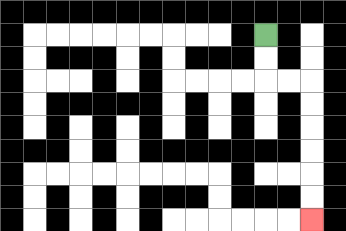{'start': '[11, 1]', 'end': '[13, 9]', 'path_directions': 'D,D,R,R,D,D,D,D,D,D', 'path_coordinates': '[[11, 1], [11, 2], [11, 3], [12, 3], [13, 3], [13, 4], [13, 5], [13, 6], [13, 7], [13, 8], [13, 9]]'}